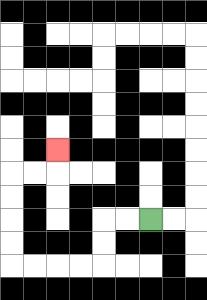{'start': '[6, 9]', 'end': '[2, 6]', 'path_directions': 'L,L,D,D,L,L,L,L,U,U,U,U,R,R,U', 'path_coordinates': '[[6, 9], [5, 9], [4, 9], [4, 10], [4, 11], [3, 11], [2, 11], [1, 11], [0, 11], [0, 10], [0, 9], [0, 8], [0, 7], [1, 7], [2, 7], [2, 6]]'}